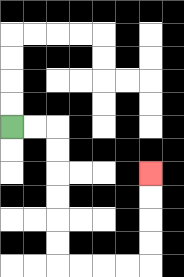{'start': '[0, 5]', 'end': '[6, 7]', 'path_directions': 'R,R,D,D,D,D,D,D,R,R,R,R,U,U,U,U', 'path_coordinates': '[[0, 5], [1, 5], [2, 5], [2, 6], [2, 7], [2, 8], [2, 9], [2, 10], [2, 11], [3, 11], [4, 11], [5, 11], [6, 11], [6, 10], [6, 9], [6, 8], [6, 7]]'}